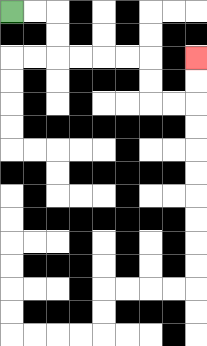{'start': '[0, 0]', 'end': '[8, 2]', 'path_directions': 'R,R,D,D,R,R,R,R,D,D,R,R,U,U', 'path_coordinates': '[[0, 0], [1, 0], [2, 0], [2, 1], [2, 2], [3, 2], [4, 2], [5, 2], [6, 2], [6, 3], [6, 4], [7, 4], [8, 4], [8, 3], [8, 2]]'}